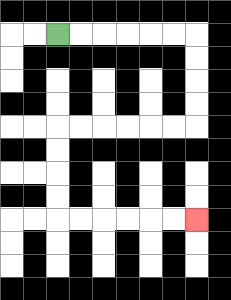{'start': '[2, 1]', 'end': '[8, 9]', 'path_directions': 'R,R,R,R,R,R,D,D,D,D,L,L,L,L,L,L,D,D,D,D,R,R,R,R,R,R', 'path_coordinates': '[[2, 1], [3, 1], [4, 1], [5, 1], [6, 1], [7, 1], [8, 1], [8, 2], [8, 3], [8, 4], [8, 5], [7, 5], [6, 5], [5, 5], [4, 5], [3, 5], [2, 5], [2, 6], [2, 7], [2, 8], [2, 9], [3, 9], [4, 9], [5, 9], [6, 9], [7, 9], [8, 9]]'}